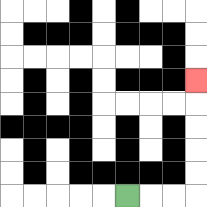{'start': '[5, 8]', 'end': '[8, 3]', 'path_directions': 'R,R,R,U,U,U,U,U', 'path_coordinates': '[[5, 8], [6, 8], [7, 8], [8, 8], [8, 7], [8, 6], [8, 5], [8, 4], [8, 3]]'}